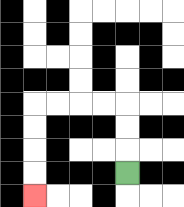{'start': '[5, 7]', 'end': '[1, 8]', 'path_directions': 'U,U,U,L,L,L,L,D,D,D,D', 'path_coordinates': '[[5, 7], [5, 6], [5, 5], [5, 4], [4, 4], [3, 4], [2, 4], [1, 4], [1, 5], [1, 6], [1, 7], [1, 8]]'}